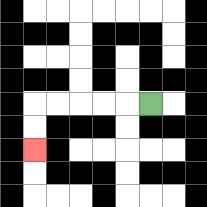{'start': '[6, 4]', 'end': '[1, 6]', 'path_directions': 'L,L,L,L,L,D,D', 'path_coordinates': '[[6, 4], [5, 4], [4, 4], [3, 4], [2, 4], [1, 4], [1, 5], [1, 6]]'}